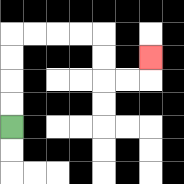{'start': '[0, 5]', 'end': '[6, 2]', 'path_directions': 'U,U,U,U,R,R,R,R,D,D,R,R,U', 'path_coordinates': '[[0, 5], [0, 4], [0, 3], [0, 2], [0, 1], [1, 1], [2, 1], [3, 1], [4, 1], [4, 2], [4, 3], [5, 3], [6, 3], [6, 2]]'}